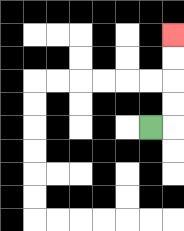{'start': '[6, 5]', 'end': '[7, 1]', 'path_directions': 'R,U,U,U,U', 'path_coordinates': '[[6, 5], [7, 5], [7, 4], [7, 3], [7, 2], [7, 1]]'}